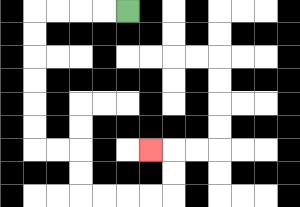{'start': '[5, 0]', 'end': '[6, 6]', 'path_directions': 'L,L,L,L,D,D,D,D,D,D,R,R,D,D,R,R,R,R,U,U,L', 'path_coordinates': '[[5, 0], [4, 0], [3, 0], [2, 0], [1, 0], [1, 1], [1, 2], [1, 3], [1, 4], [1, 5], [1, 6], [2, 6], [3, 6], [3, 7], [3, 8], [4, 8], [5, 8], [6, 8], [7, 8], [7, 7], [7, 6], [6, 6]]'}